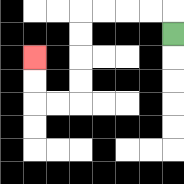{'start': '[7, 1]', 'end': '[1, 2]', 'path_directions': 'U,L,L,L,L,D,D,D,D,L,L,U,U', 'path_coordinates': '[[7, 1], [7, 0], [6, 0], [5, 0], [4, 0], [3, 0], [3, 1], [3, 2], [3, 3], [3, 4], [2, 4], [1, 4], [1, 3], [1, 2]]'}